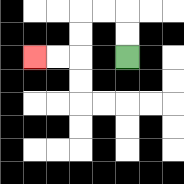{'start': '[5, 2]', 'end': '[1, 2]', 'path_directions': 'U,U,L,L,D,D,L,L', 'path_coordinates': '[[5, 2], [5, 1], [5, 0], [4, 0], [3, 0], [3, 1], [3, 2], [2, 2], [1, 2]]'}